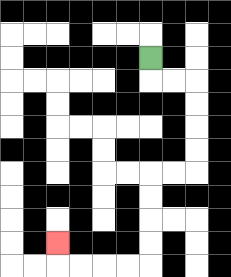{'start': '[6, 2]', 'end': '[2, 10]', 'path_directions': 'D,R,R,D,D,D,D,L,L,D,D,D,D,L,L,L,L,U', 'path_coordinates': '[[6, 2], [6, 3], [7, 3], [8, 3], [8, 4], [8, 5], [8, 6], [8, 7], [7, 7], [6, 7], [6, 8], [6, 9], [6, 10], [6, 11], [5, 11], [4, 11], [3, 11], [2, 11], [2, 10]]'}